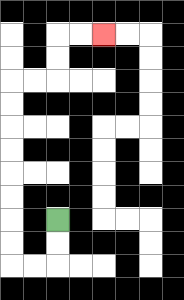{'start': '[2, 9]', 'end': '[4, 1]', 'path_directions': 'D,D,L,L,U,U,U,U,U,U,U,U,R,R,U,U,R,R', 'path_coordinates': '[[2, 9], [2, 10], [2, 11], [1, 11], [0, 11], [0, 10], [0, 9], [0, 8], [0, 7], [0, 6], [0, 5], [0, 4], [0, 3], [1, 3], [2, 3], [2, 2], [2, 1], [3, 1], [4, 1]]'}